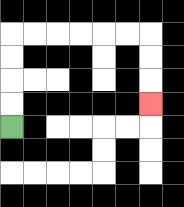{'start': '[0, 5]', 'end': '[6, 4]', 'path_directions': 'U,U,U,U,R,R,R,R,R,R,D,D,D', 'path_coordinates': '[[0, 5], [0, 4], [0, 3], [0, 2], [0, 1], [1, 1], [2, 1], [3, 1], [4, 1], [5, 1], [6, 1], [6, 2], [6, 3], [6, 4]]'}